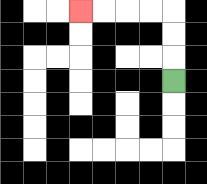{'start': '[7, 3]', 'end': '[3, 0]', 'path_directions': 'U,U,U,L,L,L,L', 'path_coordinates': '[[7, 3], [7, 2], [7, 1], [7, 0], [6, 0], [5, 0], [4, 0], [3, 0]]'}